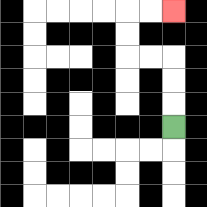{'start': '[7, 5]', 'end': '[7, 0]', 'path_directions': 'U,U,U,L,L,U,U,R,R', 'path_coordinates': '[[7, 5], [7, 4], [7, 3], [7, 2], [6, 2], [5, 2], [5, 1], [5, 0], [6, 0], [7, 0]]'}